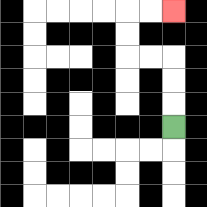{'start': '[7, 5]', 'end': '[7, 0]', 'path_directions': 'U,U,U,L,L,U,U,R,R', 'path_coordinates': '[[7, 5], [7, 4], [7, 3], [7, 2], [6, 2], [5, 2], [5, 1], [5, 0], [6, 0], [7, 0]]'}